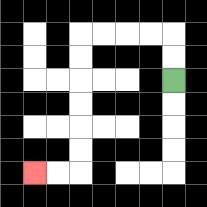{'start': '[7, 3]', 'end': '[1, 7]', 'path_directions': 'U,U,L,L,L,L,D,D,D,D,D,D,L,L', 'path_coordinates': '[[7, 3], [7, 2], [7, 1], [6, 1], [5, 1], [4, 1], [3, 1], [3, 2], [3, 3], [3, 4], [3, 5], [3, 6], [3, 7], [2, 7], [1, 7]]'}